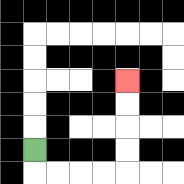{'start': '[1, 6]', 'end': '[5, 3]', 'path_directions': 'D,R,R,R,R,U,U,U,U', 'path_coordinates': '[[1, 6], [1, 7], [2, 7], [3, 7], [4, 7], [5, 7], [5, 6], [5, 5], [5, 4], [5, 3]]'}